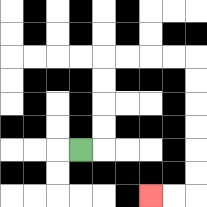{'start': '[3, 6]', 'end': '[6, 8]', 'path_directions': 'R,U,U,U,U,R,R,R,R,D,D,D,D,D,D,L,L', 'path_coordinates': '[[3, 6], [4, 6], [4, 5], [4, 4], [4, 3], [4, 2], [5, 2], [6, 2], [7, 2], [8, 2], [8, 3], [8, 4], [8, 5], [8, 6], [8, 7], [8, 8], [7, 8], [6, 8]]'}